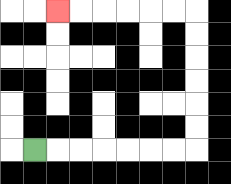{'start': '[1, 6]', 'end': '[2, 0]', 'path_directions': 'R,R,R,R,R,R,R,U,U,U,U,U,U,L,L,L,L,L,L', 'path_coordinates': '[[1, 6], [2, 6], [3, 6], [4, 6], [5, 6], [6, 6], [7, 6], [8, 6], [8, 5], [8, 4], [8, 3], [8, 2], [8, 1], [8, 0], [7, 0], [6, 0], [5, 0], [4, 0], [3, 0], [2, 0]]'}